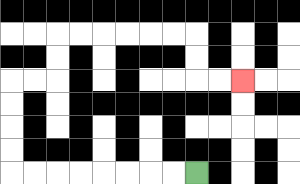{'start': '[8, 7]', 'end': '[10, 3]', 'path_directions': 'L,L,L,L,L,L,L,L,U,U,U,U,R,R,U,U,R,R,R,R,R,R,D,D,R,R', 'path_coordinates': '[[8, 7], [7, 7], [6, 7], [5, 7], [4, 7], [3, 7], [2, 7], [1, 7], [0, 7], [0, 6], [0, 5], [0, 4], [0, 3], [1, 3], [2, 3], [2, 2], [2, 1], [3, 1], [4, 1], [5, 1], [6, 1], [7, 1], [8, 1], [8, 2], [8, 3], [9, 3], [10, 3]]'}